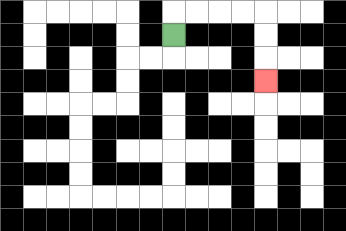{'start': '[7, 1]', 'end': '[11, 3]', 'path_directions': 'U,R,R,R,R,D,D,D', 'path_coordinates': '[[7, 1], [7, 0], [8, 0], [9, 0], [10, 0], [11, 0], [11, 1], [11, 2], [11, 3]]'}